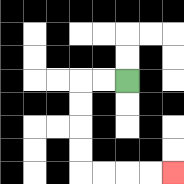{'start': '[5, 3]', 'end': '[7, 7]', 'path_directions': 'L,L,D,D,D,D,R,R,R,R', 'path_coordinates': '[[5, 3], [4, 3], [3, 3], [3, 4], [3, 5], [3, 6], [3, 7], [4, 7], [5, 7], [6, 7], [7, 7]]'}